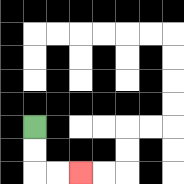{'start': '[1, 5]', 'end': '[3, 7]', 'path_directions': 'D,D,R,R', 'path_coordinates': '[[1, 5], [1, 6], [1, 7], [2, 7], [3, 7]]'}